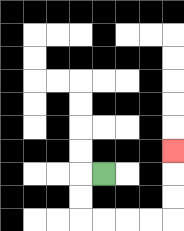{'start': '[4, 7]', 'end': '[7, 6]', 'path_directions': 'L,D,D,R,R,R,R,U,U,U', 'path_coordinates': '[[4, 7], [3, 7], [3, 8], [3, 9], [4, 9], [5, 9], [6, 9], [7, 9], [7, 8], [7, 7], [7, 6]]'}